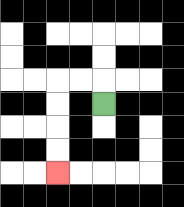{'start': '[4, 4]', 'end': '[2, 7]', 'path_directions': 'U,L,L,D,D,D,D', 'path_coordinates': '[[4, 4], [4, 3], [3, 3], [2, 3], [2, 4], [2, 5], [2, 6], [2, 7]]'}